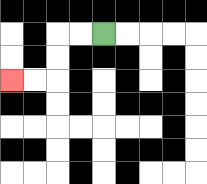{'start': '[4, 1]', 'end': '[0, 3]', 'path_directions': 'L,L,D,D,L,L', 'path_coordinates': '[[4, 1], [3, 1], [2, 1], [2, 2], [2, 3], [1, 3], [0, 3]]'}